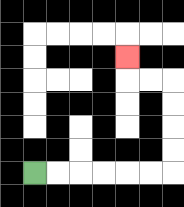{'start': '[1, 7]', 'end': '[5, 2]', 'path_directions': 'R,R,R,R,R,R,U,U,U,U,L,L,U', 'path_coordinates': '[[1, 7], [2, 7], [3, 7], [4, 7], [5, 7], [6, 7], [7, 7], [7, 6], [7, 5], [7, 4], [7, 3], [6, 3], [5, 3], [5, 2]]'}